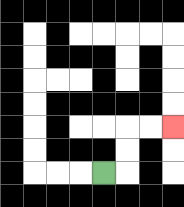{'start': '[4, 7]', 'end': '[7, 5]', 'path_directions': 'R,U,U,R,R', 'path_coordinates': '[[4, 7], [5, 7], [5, 6], [5, 5], [6, 5], [7, 5]]'}